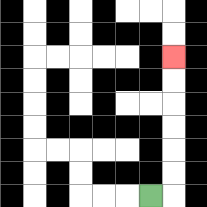{'start': '[6, 8]', 'end': '[7, 2]', 'path_directions': 'R,U,U,U,U,U,U', 'path_coordinates': '[[6, 8], [7, 8], [7, 7], [7, 6], [7, 5], [7, 4], [7, 3], [7, 2]]'}